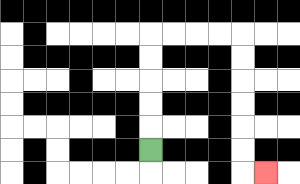{'start': '[6, 6]', 'end': '[11, 7]', 'path_directions': 'U,U,U,U,U,R,R,R,R,D,D,D,D,D,D,R', 'path_coordinates': '[[6, 6], [6, 5], [6, 4], [6, 3], [6, 2], [6, 1], [7, 1], [8, 1], [9, 1], [10, 1], [10, 2], [10, 3], [10, 4], [10, 5], [10, 6], [10, 7], [11, 7]]'}